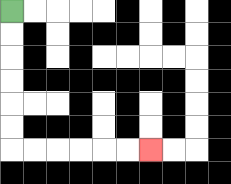{'start': '[0, 0]', 'end': '[6, 6]', 'path_directions': 'D,D,D,D,D,D,R,R,R,R,R,R', 'path_coordinates': '[[0, 0], [0, 1], [0, 2], [0, 3], [0, 4], [0, 5], [0, 6], [1, 6], [2, 6], [3, 6], [4, 6], [5, 6], [6, 6]]'}